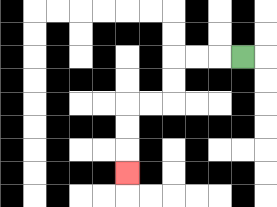{'start': '[10, 2]', 'end': '[5, 7]', 'path_directions': 'L,L,L,D,D,L,L,D,D,D', 'path_coordinates': '[[10, 2], [9, 2], [8, 2], [7, 2], [7, 3], [7, 4], [6, 4], [5, 4], [5, 5], [5, 6], [5, 7]]'}